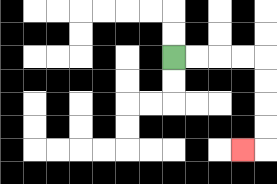{'start': '[7, 2]', 'end': '[10, 6]', 'path_directions': 'R,R,R,R,D,D,D,D,L', 'path_coordinates': '[[7, 2], [8, 2], [9, 2], [10, 2], [11, 2], [11, 3], [11, 4], [11, 5], [11, 6], [10, 6]]'}